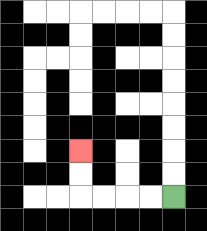{'start': '[7, 8]', 'end': '[3, 6]', 'path_directions': 'L,L,L,L,U,U', 'path_coordinates': '[[7, 8], [6, 8], [5, 8], [4, 8], [3, 8], [3, 7], [3, 6]]'}